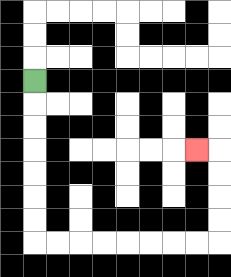{'start': '[1, 3]', 'end': '[8, 6]', 'path_directions': 'D,D,D,D,D,D,D,R,R,R,R,R,R,R,R,U,U,U,U,L', 'path_coordinates': '[[1, 3], [1, 4], [1, 5], [1, 6], [1, 7], [1, 8], [1, 9], [1, 10], [2, 10], [3, 10], [4, 10], [5, 10], [6, 10], [7, 10], [8, 10], [9, 10], [9, 9], [9, 8], [9, 7], [9, 6], [8, 6]]'}